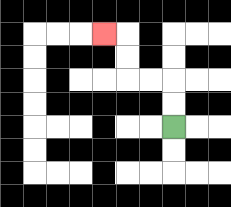{'start': '[7, 5]', 'end': '[4, 1]', 'path_directions': 'U,U,L,L,U,U,L', 'path_coordinates': '[[7, 5], [7, 4], [7, 3], [6, 3], [5, 3], [5, 2], [5, 1], [4, 1]]'}